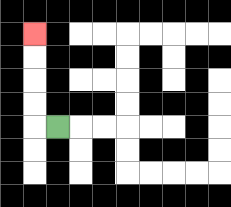{'start': '[2, 5]', 'end': '[1, 1]', 'path_directions': 'L,U,U,U,U', 'path_coordinates': '[[2, 5], [1, 5], [1, 4], [1, 3], [1, 2], [1, 1]]'}